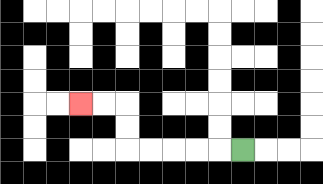{'start': '[10, 6]', 'end': '[3, 4]', 'path_directions': 'L,L,L,L,L,U,U,L,L', 'path_coordinates': '[[10, 6], [9, 6], [8, 6], [7, 6], [6, 6], [5, 6], [5, 5], [5, 4], [4, 4], [3, 4]]'}